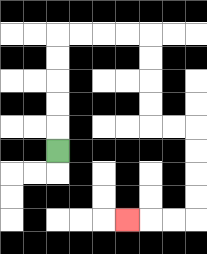{'start': '[2, 6]', 'end': '[5, 9]', 'path_directions': 'U,U,U,U,U,R,R,R,R,D,D,D,D,R,R,D,D,D,D,L,L,L', 'path_coordinates': '[[2, 6], [2, 5], [2, 4], [2, 3], [2, 2], [2, 1], [3, 1], [4, 1], [5, 1], [6, 1], [6, 2], [6, 3], [6, 4], [6, 5], [7, 5], [8, 5], [8, 6], [8, 7], [8, 8], [8, 9], [7, 9], [6, 9], [5, 9]]'}